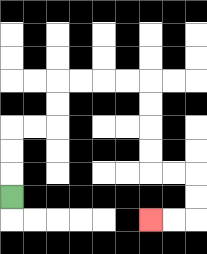{'start': '[0, 8]', 'end': '[6, 9]', 'path_directions': 'U,U,U,R,R,U,U,R,R,R,R,D,D,D,D,R,R,D,D,L,L', 'path_coordinates': '[[0, 8], [0, 7], [0, 6], [0, 5], [1, 5], [2, 5], [2, 4], [2, 3], [3, 3], [4, 3], [5, 3], [6, 3], [6, 4], [6, 5], [6, 6], [6, 7], [7, 7], [8, 7], [8, 8], [8, 9], [7, 9], [6, 9]]'}